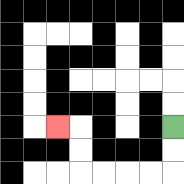{'start': '[7, 5]', 'end': '[2, 5]', 'path_directions': 'D,D,L,L,L,L,U,U,L', 'path_coordinates': '[[7, 5], [7, 6], [7, 7], [6, 7], [5, 7], [4, 7], [3, 7], [3, 6], [3, 5], [2, 5]]'}